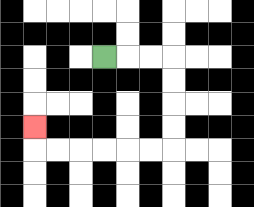{'start': '[4, 2]', 'end': '[1, 5]', 'path_directions': 'R,R,R,D,D,D,D,L,L,L,L,L,L,U', 'path_coordinates': '[[4, 2], [5, 2], [6, 2], [7, 2], [7, 3], [7, 4], [7, 5], [7, 6], [6, 6], [5, 6], [4, 6], [3, 6], [2, 6], [1, 6], [1, 5]]'}